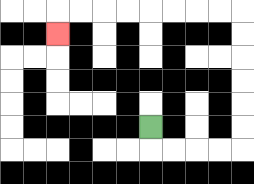{'start': '[6, 5]', 'end': '[2, 1]', 'path_directions': 'D,R,R,R,R,U,U,U,U,U,U,L,L,L,L,L,L,L,L,D', 'path_coordinates': '[[6, 5], [6, 6], [7, 6], [8, 6], [9, 6], [10, 6], [10, 5], [10, 4], [10, 3], [10, 2], [10, 1], [10, 0], [9, 0], [8, 0], [7, 0], [6, 0], [5, 0], [4, 0], [3, 0], [2, 0], [2, 1]]'}